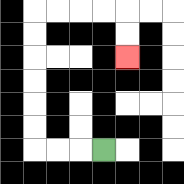{'start': '[4, 6]', 'end': '[5, 2]', 'path_directions': 'L,L,L,U,U,U,U,U,U,R,R,R,R,D,D', 'path_coordinates': '[[4, 6], [3, 6], [2, 6], [1, 6], [1, 5], [1, 4], [1, 3], [1, 2], [1, 1], [1, 0], [2, 0], [3, 0], [4, 0], [5, 0], [5, 1], [5, 2]]'}